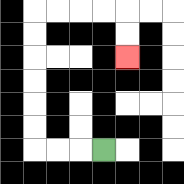{'start': '[4, 6]', 'end': '[5, 2]', 'path_directions': 'L,L,L,U,U,U,U,U,U,R,R,R,R,D,D', 'path_coordinates': '[[4, 6], [3, 6], [2, 6], [1, 6], [1, 5], [1, 4], [1, 3], [1, 2], [1, 1], [1, 0], [2, 0], [3, 0], [4, 0], [5, 0], [5, 1], [5, 2]]'}